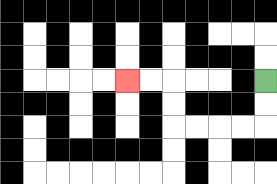{'start': '[11, 3]', 'end': '[5, 3]', 'path_directions': 'D,D,L,L,L,L,U,U,L,L', 'path_coordinates': '[[11, 3], [11, 4], [11, 5], [10, 5], [9, 5], [8, 5], [7, 5], [7, 4], [7, 3], [6, 3], [5, 3]]'}